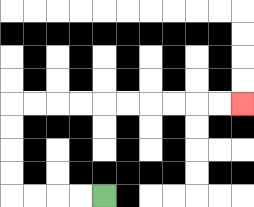{'start': '[4, 8]', 'end': '[10, 4]', 'path_directions': 'L,L,L,L,U,U,U,U,R,R,R,R,R,R,R,R,R,R', 'path_coordinates': '[[4, 8], [3, 8], [2, 8], [1, 8], [0, 8], [0, 7], [0, 6], [0, 5], [0, 4], [1, 4], [2, 4], [3, 4], [4, 4], [5, 4], [6, 4], [7, 4], [8, 4], [9, 4], [10, 4]]'}